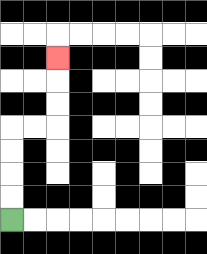{'start': '[0, 9]', 'end': '[2, 2]', 'path_directions': 'U,U,U,U,R,R,U,U,U', 'path_coordinates': '[[0, 9], [0, 8], [0, 7], [0, 6], [0, 5], [1, 5], [2, 5], [2, 4], [2, 3], [2, 2]]'}